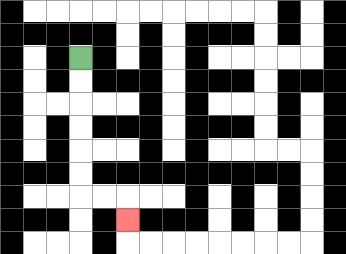{'start': '[3, 2]', 'end': '[5, 9]', 'path_directions': 'D,D,D,D,D,D,R,R,D', 'path_coordinates': '[[3, 2], [3, 3], [3, 4], [3, 5], [3, 6], [3, 7], [3, 8], [4, 8], [5, 8], [5, 9]]'}